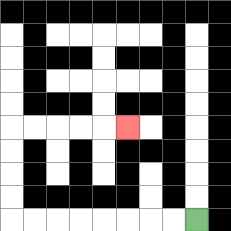{'start': '[8, 9]', 'end': '[5, 5]', 'path_directions': 'L,L,L,L,L,L,L,L,U,U,U,U,R,R,R,R,R', 'path_coordinates': '[[8, 9], [7, 9], [6, 9], [5, 9], [4, 9], [3, 9], [2, 9], [1, 9], [0, 9], [0, 8], [0, 7], [0, 6], [0, 5], [1, 5], [2, 5], [3, 5], [4, 5], [5, 5]]'}